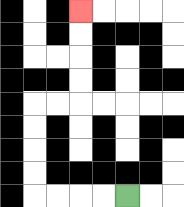{'start': '[5, 8]', 'end': '[3, 0]', 'path_directions': 'L,L,L,L,U,U,U,U,R,R,U,U,U,U', 'path_coordinates': '[[5, 8], [4, 8], [3, 8], [2, 8], [1, 8], [1, 7], [1, 6], [1, 5], [1, 4], [2, 4], [3, 4], [3, 3], [3, 2], [3, 1], [3, 0]]'}